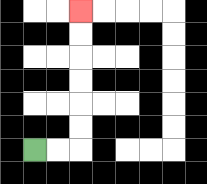{'start': '[1, 6]', 'end': '[3, 0]', 'path_directions': 'R,R,U,U,U,U,U,U', 'path_coordinates': '[[1, 6], [2, 6], [3, 6], [3, 5], [3, 4], [3, 3], [3, 2], [3, 1], [3, 0]]'}